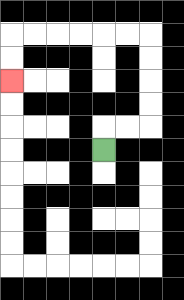{'start': '[4, 6]', 'end': '[0, 3]', 'path_directions': 'U,R,R,U,U,U,U,L,L,L,L,L,L,D,D', 'path_coordinates': '[[4, 6], [4, 5], [5, 5], [6, 5], [6, 4], [6, 3], [6, 2], [6, 1], [5, 1], [4, 1], [3, 1], [2, 1], [1, 1], [0, 1], [0, 2], [0, 3]]'}